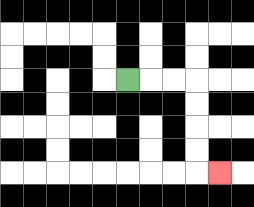{'start': '[5, 3]', 'end': '[9, 7]', 'path_directions': 'R,R,R,D,D,D,D,R', 'path_coordinates': '[[5, 3], [6, 3], [7, 3], [8, 3], [8, 4], [8, 5], [8, 6], [8, 7], [9, 7]]'}